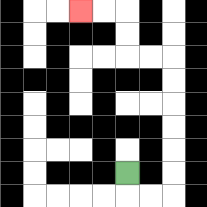{'start': '[5, 7]', 'end': '[3, 0]', 'path_directions': 'D,R,R,U,U,U,U,U,U,L,L,U,U,L,L', 'path_coordinates': '[[5, 7], [5, 8], [6, 8], [7, 8], [7, 7], [7, 6], [7, 5], [7, 4], [7, 3], [7, 2], [6, 2], [5, 2], [5, 1], [5, 0], [4, 0], [3, 0]]'}